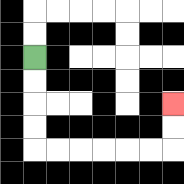{'start': '[1, 2]', 'end': '[7, 4]', 'path_directions': 'D,D,D,D,R,R,R,R,R,R,U,U', 'path_coordinates': '[[1, 2], [1, 3], [1, 4], [1, 5], [1, 6], [2, 6], [3, 6], [4, 6], [5, 6], [6, 6], [7, 6], [7, 5], [7, 4]]'}